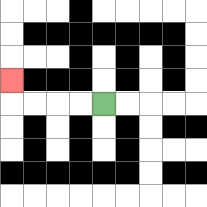{'start': '[4, 4]', 'end': '[0, 3]', 'path_directions': 'L,L,L,L,U', 'path_coordinates': '[[4, 4], [3, 4], [2, 4], [1, 4], [0, 4], [0, 3]]'}